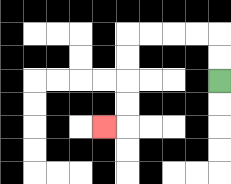{'start': '[9, 3]', 'end': '[4, 5]', 'path_directions': 'U,U,L,L,L,L,D,D,D,D,L', 'path_coordinates': '[[9, 3], [9, 2], [9, 1], [8, 1], [7, 1], [6, 1], [5, 1], [5, 2], [5, 3], [5, 4], [5, 5], [4, 5]]'}